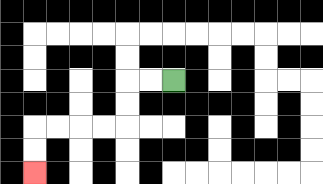{'start': '[7, 3]', 'end': '[1, 7]', 'path_directions': 'L,L,D,D,L,L,L,L,D,D', 'path_coordinates': '[[7, 3], [6, 3], [5, 3], [5, 4], [5, 5], [4, 5], [3, 5], [2, 5], [1, 5], [1, 6], [1, 7]]'}